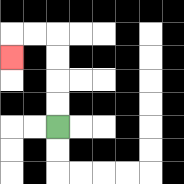{'start': '[2, 5]', 'end': '[0, 2]', 'path_directions': 'U,U,U,U,L,L,D', 'path_coordinates': '[[2, 5], [2, 4], [2, 3], [2, 2], [2, 1], [1, 1], [0, 1], [0, 2]]'}